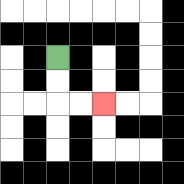{'start': '[2, 2]', 'end': '[4, 4]', 'path_directions': 'D,D,R,R', 'path_coordinates': '[[2, 2], [2, 3], [2, 4], [3, 4], [4, 4]]'}